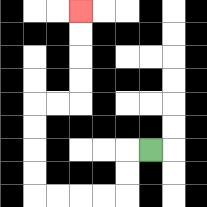{'start': '[6, 6]', 'end': '[3, 0]', 'path_directions': 'L,D,D,L,L,L,L,U,U,U,U,R,R,U,U,U,U', 'path_coordinates': '[[6, 6], [5, 6], [5, 7], [5, 8], [4, 8], [3, 8], [2, 8], [1, 8], [1, 7], [1, 6], [1, 5], [1, 4], [2, 4], [3, 4], [3, 3], [3, 2], [3, 1], [3, 0]]'}